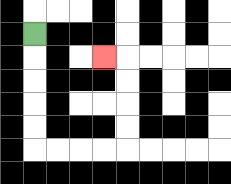{'start': '[1, 1]', 'end': '[4, 2]', 'path_directions': 'D,D,D,D,D,R,R,R,R,U,U,U,U,L', 'path_coordinates': '[[1, 1], [1, 2], [1, 3], [1, 4], [1, 5], [1, 6], [2, 6], [3, 6], [4, 6], [5, 6], [5, 5], [5, 4], [5, 3], [5, 2], [4, 2]]'}